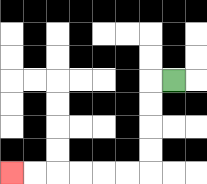{'start': '[7, 3]', 'end': '[0, 7]', 'path_directions': 'L,D,D,D,D,L,L,L,L,L,L', 'path_coordinates': '[[7, 3], [6, 3], [6, 4], [6, 5], [6, 6], [6, 7], [5, 7], [4, 7], [3, 7], [2, 7], [1, 7], [0, 7]]'}